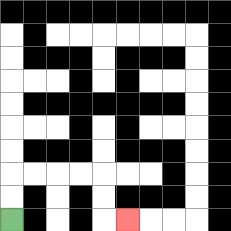{'start': '[0, 9]', 'end': '[5, 9]', 'path_directions': 'U,U,R,R,R,R,D,D,R', 'path_coordinates': '[[0, 9], [0, 8], [0, 7], [1, 7], [2, 7], [3, 7], [4, 7], [4, 8], [4, 9], [5, 9]]'}